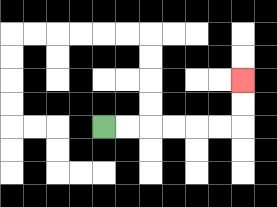{'start': '[4, 5]', 'end': '[10, 3]', 'path_directions': 'R,R,R,R,R,R,U,U', 'path_coordinates': '[[4, 5], [5, 5], [6, 5], [7, 5], [8, 5], [9, 5], [10, 5], [10, 4], [10, 3]]'}